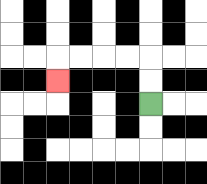{'start': '[6, 4]', 'end': '[2, 3]', 'path_directions': 'U,U,L,L,L,L,D', 'path_coordinates': '[[6, 4], [6, 3], [6, 2], [5, 2], [4, 2], [3, 2], [2, 2], [2, 3]]'}